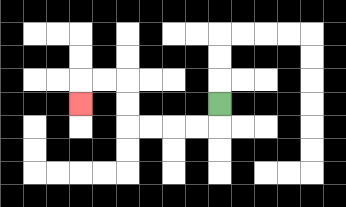{'start': '[9, 4]', 'end': '[3, 4]', 'path_directions': 'D,L,L,L,L,U,U,L,L,D', 'path_coordinates': '[[9, 4], [9, 5], [8, 5], [7, 5], [6, 5], [5, 5], [5, 4], [5, 3], [4, 3], [3, 3], [3, 4]]'}